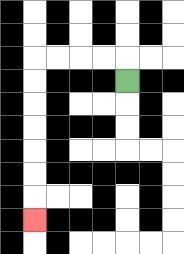{'start': '[5, 3]', 'end': '[1, 9]', 'path_directions': 'U,L,L,L,L,D,D,D,D,D,D,D', 'path_coordinates': '[[5, 3], [5, 2], [4, 2], [3, 2], [2, 2], [1, 2], [1, 3], [1, 4], [1, 5], [1, 6], [1, 7], [1, 8], [1, 9]]'}